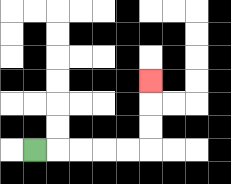{'start': '[1, 6]', 'end': '[6, 3]', 'path_directions': 'R,R,R,R,R,U,U,U', 'path_coordinates': '[[1, 6], [2, 6], [3, 6], [4, 6], [5, 6], [6, 6], [6, 5], [6, 4], [6, 3]]'}